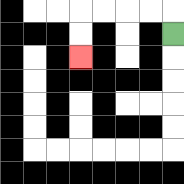{'start': '[7, 1]', 'end': '[3, 2]', 'path_directions': 'U,L,L,L,L,D,D', 'path_coordinates': '[[7, 1], [7, 0], [6, 0], [5, 0], [4, 0], [3, 0], [3, 1], [3, 2]]'}